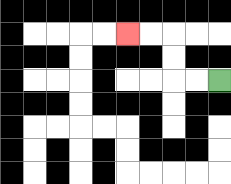{'start': '[9, 3]', 'end': '[5, 1]', 'path_directions': 'L,L,U,U,L,L', 'path_coordinates': '[[9, 3], [8, 3], [7, 3], [7, 2], [7, 1], [6, 1], [5, 1]]'}